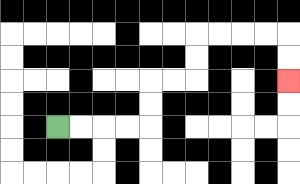{'start': '[2, 5]', 'end': '[12, 3]', 'path_directions': 'R,R,R,R,U,U,R,R,U,U,R,R,R,R,D,D', 'path_coordinates': '[[2, 5], [3, 5], [4, 5], [5, 5], [6, 5], [6, 4], [6, 3], [7, 3], [8, 3], [8, 2], [8, 1], [9, 1], [10, 1], [11, 1], [12, 1], [12, 2], [12, 3]]'}